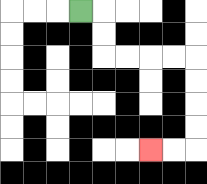{'start': '[3, 0]', 'end': '[6, 6]', 'path_directions': 'R,D,D,R,R,R,R,D,D,D,D,L,L', 'path_coordinates': '[[3, 0], [4, 0], [4, 1], [4, 2], [5, 2], [6, 2], [7, 2], [8, 2], [8, 3], [8, 4], [8, 5], [8, 6], [7, 6], [6, 6]]'}